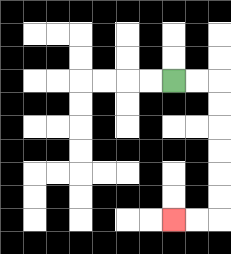{'start': '[7, 3]', 'end': '[7, 9]', 'path_directions': 'R,R,D,D,D,D,D,D,L,L', 'path_coordinates': '[[7, 3], [8, 3], [9, 3], [9, 4], [9, 5], [9, 6], [9, 7], [9, 8], [9, 9], [8, 9], [7, 9]]'}